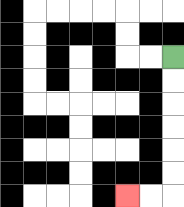{'start': '[7, 2]', 'end': '[5, 8]', 'path_directions': 'D,D,D,D,D,D,L,L', 'path_coordinates': '[[7, 2], [7, 3], [7, 4], [7, 5], [7, 6], [7, 7], [7, 8], [6, 8], [5, 8]]'}